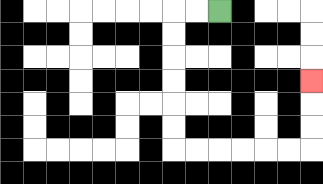{'start': '[9, 0]', 'end': '[13, 3]', 'path_directions': 'L,L,D,D,D,D,D,D,R,R,R,R,R,R,U,U,U', 'path_coordinates': '[[9, 0], [8, 0], [7, 0], [7, 1], [7, 2], [7, 3], [7, 4], [7, 5], [7, 6], [8, 6], [9, 6], [10, 6], [11, 6], [12, 6], [13, 6], [13, 5], [13, 4], [13, 3]]'}